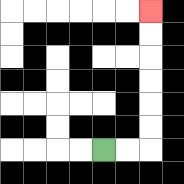{'start': '[4, 6]', 'end': '[6, 0]', 'path_directions': 'R,R,U,U,U,U,U,U', 'path_coordinates': '[[4, 6], [5, 6], [6, 6], [6, 5], [6, 4], [6, 3], [6, 2], [6, 1], [6, 0]]'}